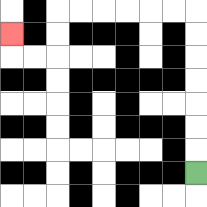{'start': '[8, 7]', 'end': '[0, 1]', 'path_directions': 'U,U,U,U,U,U,U,L,L,L,L,L,L,D,D,L,L,U', 'path_coordinates': '[[8, 7], [8, 6], [8, 5], [8, 4], [8, 3], [8, 2], [8, 1], [8, 0], [7, 0], [6, 0], [5, 0], [4, 0], [3, 0], [2, 0], [2, 1], [2, 2], [1, 2], [0, 2], [0, 1]]'}